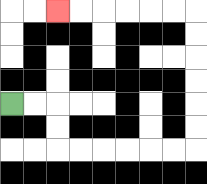{'start': '[0, 4]', 'end': '[2, 0]', 'path_directions': 'R,R,D,D,R,R,R,R,R,R,U,U,U,U,U,U,L,L,L,L,L,L', 'path_coordinates': '[[0, 4], [1, 4], [2, 4], [2, 5], [2, 6], [3, 6], [4, 6], [5, 6], [6, 6], [7, 6], [8, 6], [8, 5], [8, 4], [8, 3], [8, 2], [8, 1], [8, 0], [7, 0], [6, 0], [5, 0], [4, 0], [3, 0], [2, 0]]'}